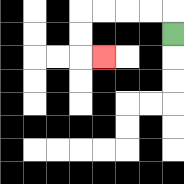{'start': '[7, 1]', 'end': '[4, 2]', 'path_directions': 'U,L,L,L,L,D,D,R', 'path_coordinates': '[[7, 1], [7, 0], [6, 0], [5, 0], [4, 0], [3, 0], [3, 1], [3, 2], [4, 2]]'}